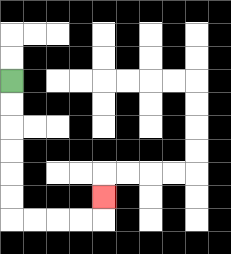{'start': '[0, 3]', 'end': '[4, 8]', 'path_directions': 'D,D,D,D,D,D,R,R,R,R,U', 'path_coordinates': '[[0, 3], [0, 4], [0, 5], [0, 6], [0, 7], [0, 8], [0, 9], [1, 9], [2, 9], [3, 9], [4, 9], [4, 8]]'}